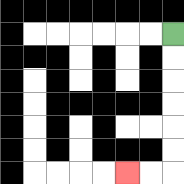{'start': '[7, 1]', 'end': '[5, 7]', 'path_directions': 'D,D,D,D,D,D,L,L', 'path_coordinates': '[[7, 1], [7, 2], [7, 3], [7, 4], [7, 5], [7, 6], [7, 7], [6, 7], [5, 7]]'}